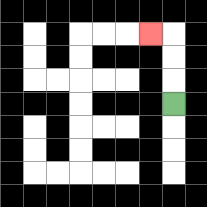{'start': '[7, 4]', 'end': '[6, 1]', 'path_directions': 'U,U,U,L', 'path_coordinates': '[[7, 4], [7, 3], [7, 2], [7, 1], [6, 1]]'}